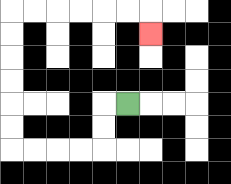{'start': '[5, 4]', 'end': '[6, 1]', 'path_directions': 'L,D,D,L,L,L,L,U,U,U,U,U,U,R,R,R,R,R,R,D', 'path_coordinates': '[[5, 4], [4, 4], [4, 5], [4, 6], [3, 6], [2, 6], [1, 6], [0, 6], [0, 5], [0, 4], [0, 3], [0, 2], [0, 1], [0, 0], [1, 0], [2, 0], [3, 0], [4, 0], [5, 0], [6, 0], [6, 1]]'}